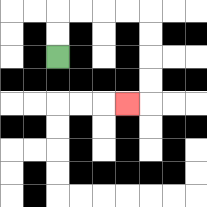{'start': '[2, 2]', 'end': '[5, 4]', 'path_directions': 'U,U,R,R,R,R,D,D,D,D,L', 'path_coordinates': '[[2, 2], [2, 1], [2, 0], [3, 0], [4, 0], [5, 0], [6, 0], [6, 1], [6, 2], [6, 3], [6, 4], [5, 4]]'}